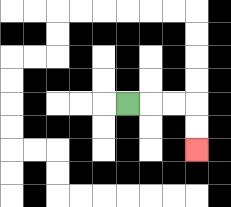{'start': '[5, 4]', 'end': '[8, 6]', 'path_directions': 'R,R,R,D,D', 'path_coordinates': '[[5, 4], [6, 4], [7, 4], [8, 4], [8, 5], [8, 6]]'}